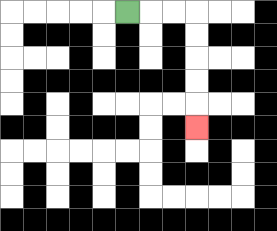{'start': '[5, 0]', 'end': '[8, 5]', 'path_directions': 'R,R,R,D,D,D,D,D', 'path_coordinates': '[[5, 0], [6, 0], [7, 0], [8, 0], [8, 1], [8, 2], [8, 3], [8, 4], [8, 5]]'}